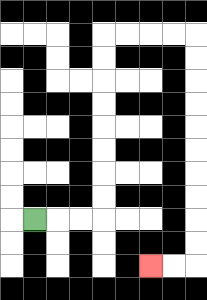{'start': '[1, 9]', 'end': '[6, 11]', 'path_directions': 'R,R,R,U,U,U,U,U,U,U,U,R,R,R,R,D,D,D,D,D,D,D,D,D,D,L,L', 'path_coordinates': '[[1, 9], [2, 9], [3, 9], [4, 9], [4, 8], [4, 7], [4, 6], [4, 5], [4, 4], [4, 3], [4, 2], [4, 1], [5, 1], [6, 1], [7, 1], [8, 1], [8, 2], [8, 3], [8, 4], [8, 5], [8, 6], [8, 7], [8, 8], [8, 9], [8, 10], [8, 11], [7, 11], [6, 11]]'}